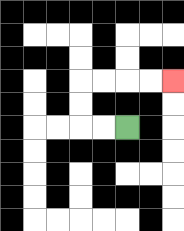{'start': '[5, 5]', 'end': '[7, 3]', 'path_directions': 'L,L,U,U,R,R,R,R', 'path_coordinates': '[[5, 5], [4, 5], [3, 5], [3, 4], [3, 3], [4, 3], [5, 3], [6, 3], [7, 3]]'}